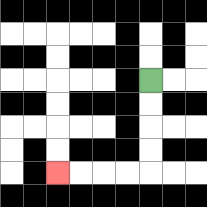{'start': '[6, 3]', 'end': '[2, 7]', 'path_directions': 'D,D,D,D,L,L,L,L', 'path_coordinates': '[[6, 3], [6, 4], [6, 5], [6, 6], [6, 7], [5, 7], [4, 7], [3, 7], [2, 7]]'}